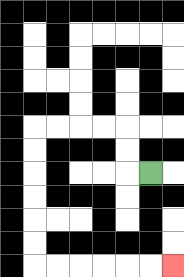{'start': '[6, 7]', 'end': '[7, 11]', 'path_directions': 'L,U,U,L,L,L,L,D,D,D,D,D,D,R,R,R,R,R,R', 'path_coordinates': '[[6, 7], [5, 7], [5, 6], [5, 5], [4, 5], [3, 5], [2, 5], [1, 5], [1, 6], [1, 7], [1, 8], [1, 9], [1, 10], [1, 11], [2, 11], [3, 11], [4, 11], [5, 11], [6, 11], [7, 11]]'}